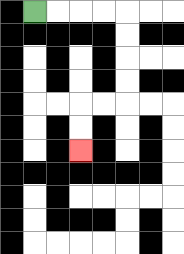{'start': '[1, 0]', 'end': '[3, 6]', 'path_directions': 'R,R,R,R,D,D,D,D,L,L,D,D', 'path_coordinates': '[[1, 0], [2, 0], [3, 0], [4, 0], [5, 0], [5, 1], [5, 2], [5, 3], [5, 4], [4, 4], [3, 4], [3, 5], [3, 6]]'}